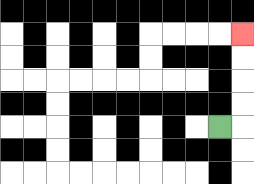{'start': '[9, 5]', 'end': '[10, 1]', 'path_directions': 'R,U,U,U,U', 'path_coordinates': '[[9, 5], [10, 5], [10, 4], [10, 3], [10, 2], [10, 1]]'}